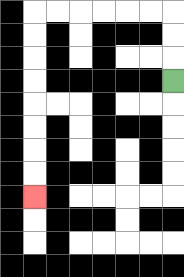{'start': '[7, 3]', 'end': '[1, 8]', 'path_directions': 'U,U,U,L,L,L,L,L,L,D,D,D,D,D,D,D,D', 'path_coordinates': '[[7, 3], [7, 2], [7, 1], [7, 0], [6, 0], [5, 0], [4, 0], [3, 0], [2, 0], [1, 0], [1, 1], [1, 2], [1, 3], [1, 4], [1, 5], [1, 6], [1, 7], [1, 8]]'}